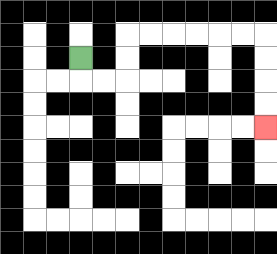{'start': '[3, 2]', 'end': '[11, 5]', 'path_directions': 'D,R,R,U,U,R,R,R,R,R,R,D,D,D,D', 'path_coordinates': '[[3, 2], [3, 3], [4, 3], [5, 3], [5, 2], [5, 1], [6, 1], [7, 1], [8, 1], [9, 1], [10, 1], [11, 1], [11, 2], [11, 3], [11, 4], [11, 5]]'}